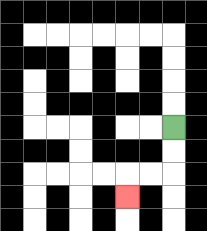{'start': '[7, 5]', 'end': '[5, 8]', 'path_directions': 'D,D,L,L,D', 'path_coordinates': '[[7, 5], [7, 6], [7, 7], [6, 7], [5, 7], [5, 8]]'}